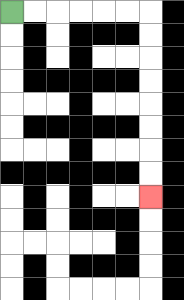{'start': '[0, 0]', 'end': '[6, 8]', 'path_directions': 'R,R,R,R,R,R,D,D,D,D,D,D,D,D', 'path_coordinates': '[[0, 0], [1, 0], [2, 0], [3, 0], [4, 0], [5, 0], [6, 0], [6, 1], [6, 2], [6, 3], [6, 4], [6, 5], [6, 6], [6, 7], [6, 8]]'}